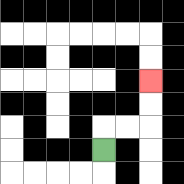{'start': '[4, 6]', 'end': '[6, 3]', 'path_directions': 'U,R,R,U,U', 'path_coordinates': '[[4, 6], [4, 5], [5, 5], [6, 5], [6, 4], [6, 3]]'}